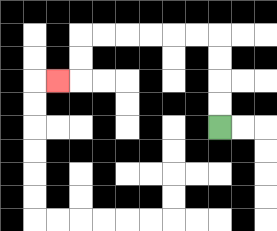{'start': '[9, 5]', 'end': '[2, 3]', 'path_directions': 'U,U,U,U,L,L,L,L,L,L,D,D,L', 'path_coordinates': '[[9, 5], [9, 4], [9, 3], [9, 2], [9, 1], [8, 1], [7, 1], [6, 1], [5, 1], [4, 1], [3, 1], [3, 2], [3, 3], [2, 3]]'}